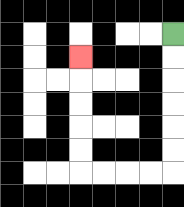{'start': '[7, 1]', 'end': '[3, 2]', 'path_directions': 'D,D,D,D,D,D,L,L,L,L,U,U,U,U,U', 'path_coordinates': '[[7, 1], [7, 2], [7, 3], [7, 4], [7, 5], [7, 6], [7, 7], [6, 7], [5, 7], [4, 7], [3, 7], [3, 6], [3, 5], [3, 4], [3, 3], [3, 2]]'}